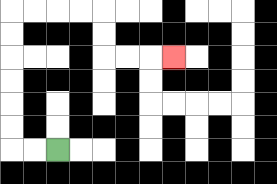{'start': '[2, 6]', 'end': '[7, 2]', 'path_directions': 'L,L,U,U,U,U,U,U,R,R,R,R,D,D,R,R,R', 'path_coordinates': '[[2, 6], [1, 6], [0, 6], [0, 5], [0, 4], [0, 3], [0, 2], [0, 1], [0, 0], [1, 0], [2, 0], [3, 0], [4, 0], [4, 1], [4, 2], [5, 2], [6, 2], [7, 2]]'}